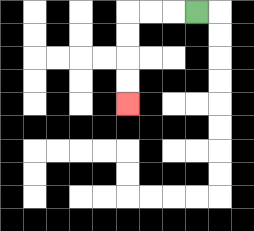{'start': '[8, 0]', 'end': '[5, 4]', 'path_directions': 'L,L,L,D,D,D,D', 'path_coordinates': '[[8, 0], [7, 0], [6, 0], [5, 0], [5, 1], [5, 2], [5, 3], [5, 4]]'}